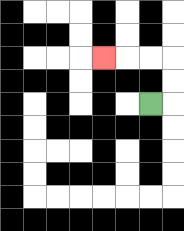{'start': '[6, 4]', 'end': '[4, 2]', 'path_directions': 'R,U,U,L,L,L', 'path_coordinates': '[[6, 4], [7, 4], [7, 3], [7, 2], [6, 2], [5, 2], [4, 2]]'}